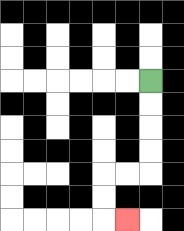{'start': '[6, 3]', 'end': '[5, 9]', 'path_directions': 'D,D,D,D,L,L,D,D,R', 'path_coordinates': '[[6, 3], [6, 4], [6, 5], [6, 6], [6, 7], [5, 7], [4, 7], [4, 8], [4, 9], [5, 9]]'}